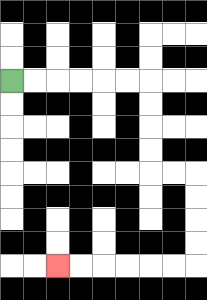{'start': '[0, 3]', 'end': '[2, 11]', 'path_directions': 'R,R,R,R,R,R,D,D,D,D,R,R,D,D,D,D,L,L,L,L,L,L', 'path_coordinates': '[[0, 3], [1, 3], [2, 3], [3, 3], [4, 3], [5, 3], [6, 3], [6, 4], [6, 5], [6, 6], [6, 7], [7, 7], [8, 7], [8, 8], [8, 9], [8, 10], [8, 11], [7, 11], [6, 11], [5, 11], [4, 11], [3, 11], [2, 11]]'}